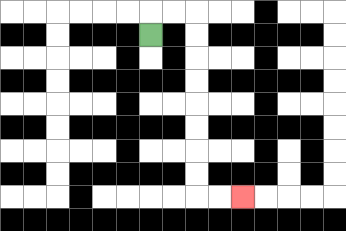{'start': '[6, 1]', 'end': '[10, 8]', 'path_directions': 'U,R,R,D,D,D,D,D,D,D,D,R,R', 'path_coordinates': '[[6, 1], [6, 0], [7, 0], [8, 0], [8, 1], [8, 2], [8, 3], [8, 4], [8, 5], [8, 6], [8, 7], [8, 8], [9, 8], [10, 8]]'}